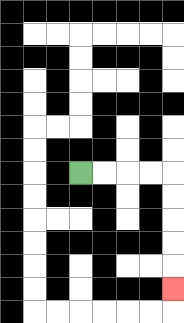{'start': '[3, 7]', 'end': '[7, 12]', 'path_directions': 'R,R,R,R,D,D,D,D,D', 'path_coordinates': '[[3, 7], [4, 7], [5, 7], [6, 7], [7, 7], [7, 8], [7, 9], [7, 10], [7, 11], [7, 12]]'}